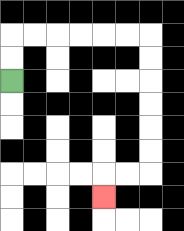{'start': '[0, 3]', 'end': '[4, 8]', 'path_directions': 'U,U,R,R,R,R,R,R,D,D,D,D,D,D,L,L,D', 'path_coordinates': '[[0, 3], [0, 2], [0, 1], [1, 1], [2, 1], [3, 1], [4, 1], [5, 1], [6, 1], [6, 2], [6, 3], [6, 4], [6, 5], [6, 6], [6, 7], [5, 7], [4, 7], [4, 8]]'}